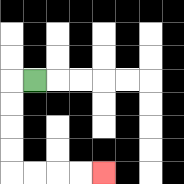{'start': '[1, 3]', 'end': '[4, 7]', 'path_directions': 'L,D,D,D,D,R,R,R,R', 'path_coordinates': '[[1, 3], [0, 3], [0, 4], [0, 5], [0, 6], [0, 7], [1, 7], [2, 7], [3, 7], [4, 7]]'}